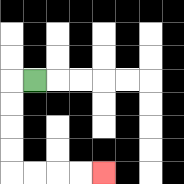{'start': '[1, 3]', 'end': '[4, 7]', 'path_directions': 'L,D,D,D,D,R,R,R,R', 'path_coordinates': '[[1, 3], [0, 3], [0, 4], [0, 5], [0, 6], [0, 7], [1, 7], [2, 7], [3, 7], [4, 7]]'}